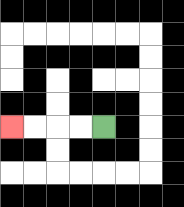{'start': '[4, 5]', 'end': '[0, 5]', 'path_directions': 'L,L,L,L', 'path_coordinates': '[[4, 5], [3, 5], [2, 5], [1, 5], [0, 5]]'}